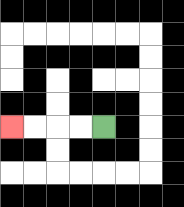{'start': '[4, 5]', 'end': '[0, 5]', 'path_directions': 'L,L,L,L', 'path_coordinates': '[[4, 5], [3, 5], [2, 5], [1, 5], [0, 5]]'}